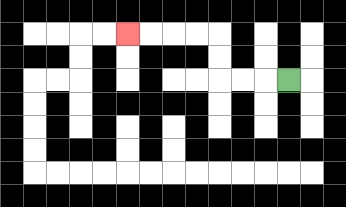{'start': '[12, 3]', 'end': '[5, 1]', 'path_directions': 'L,L,L,U,U,L,L,L,L', 'path_coordinates': '[[12, 3], [11, 3], [10, 3], [9, 3], [9, 2], [9, 1], [8, 1], [7, 1], [6, 1], [5, 1]]'}